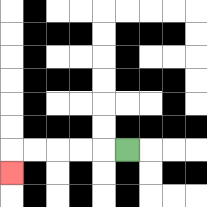{'start': '[5, 6]', 'end': '[0, 7]', 'path_directions': 'L,L,L,L,L,D', 'path_coordinates': '[[5, 6], [4, 6], [3, 6], [2, 6], [1, 6], [0, 6], [0, 7]]'}